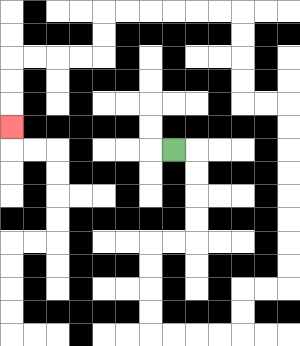{'start': '[7, 6]', 'end': '[0, 5]', 'path_directions': 'R,D,D,D,D,L,L,D,D,D,D,R,R,R,R,U,U,R,R,U,U,U,U,U,U,U,U,L,L,U,U,U,U,L,L,L,L,L,L,D,D,L,L,L,L,D,D,D', 'path_coordinates': '[[7, 6], [8, 6], [8, 7], [8, 8], [8, 9], [8, 10], [7, 10], [6, 10], [6, 11], [6, 12], [6, 13], [6, 14], [7, 14], [8, 14], [9, 14], [10, 14], [10, 13], [10, 12], [11, 12], [12, 12], [12, 11], [12, 10], [12, 9], [12, 8], [12, 7], [12, 6], [12, 5], [12, 4], [11, 4], [10, 4], [10, 3], [10, 2], [10, 1], [10, 0], [9, 0], [8, 0], [7, 0], [6, 0], [5, 0], [4, 0], [4, 1], [4, 2], [3, 2], [2, 2], [1, 2], [0, 2], [0, 3], [0, 4], [0, 5]]'}